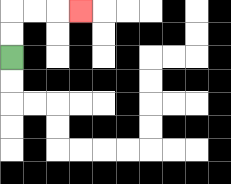{'start': '[0, 2]', 'end': '[3, 0]', 'path_directions': 'U,U,R,R,R', 'path_coordinates': '[[0, 2], [0, 1], [0, 0], [1, 0], [2, 0], [3, 0]]'}